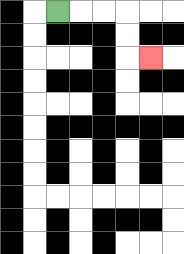{'start': '[2, 0]', 'end': '[6, 2]', 'path_directions': 'R,R,R,D,D,R', 'path_coordinates': '[[2, 0], [3, 0], [4, 0], [5, 0], [5, 1], [5, 2], [6, 2]]'}